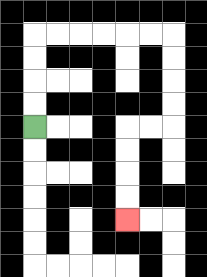{'start': '[1, 5]', 'end': '[5, 9]', 'path_directions': 'U,U,U,U,R,R,R,R,R,R,D,D,D,D,L,L,D,D,D,D', 'path_coordinates': '[[1, 5], [1, 4], [1, 3], [1, 2], [1, 1], [2, 1], [3, 1], [4, 1], [5, 1], [6, 1], [7, 1], [7, 2], [7, 3], [7, 4], [7, 5], [6, 5], [5, 5], [5, 6], [5, 7], [5, 8], [5, 9]]'}